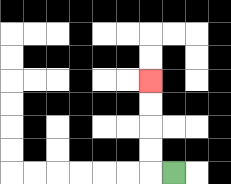{'start': '[7, 7]', 'end': '[6, 3]', 'path_directions': 'L,U,U,U,U', 'path_coordinates': '[[7, 7], [6, 7], [6, 6], [6, 5], [6, 4], [6, 3]]'}